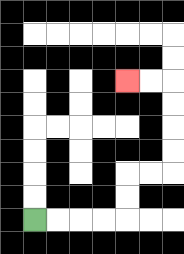{'start': '[1, 9]', 'end': '[5, 3]', 'path_directions': 'R,R,R,R,U,U,R,R,U,U,U,U,L,L', 'path_coordinates': '[[1, 9], [2, 9], [3, 9], [4, 9], [5, 9], [5, 8], [5, 7], [6, 7], [7, 7], [7, 6], [7, 5], [7, 4], [7, 3], [6, 3], [5, 3]]'}